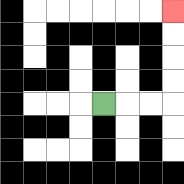{'start': '[4, 4]', 'end': '[7, 0]', 'path_directions': 'R,R,R,U,U,U,U', 'path_coordinates': '[[4, 4], [5, 4], [6, 4], [7, 4], [7, 3], [7, 2], [7, 1], [7, 0]]'}